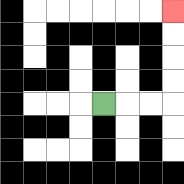{'start': '[4, 4]', 'end': '[7, 0]', 'path_directions': 'R,R,R,U,U,U,U', 'path_coordinates': '[[4, 4], [5, 4], [6, 4], [7, 4], [7, 3], [7, 2], [7, 1], [7, 0]]'}